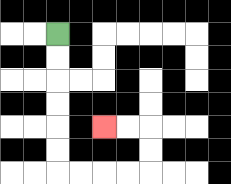{'start': '[2, 1]', 'end': '[4, 5]', 'path_directions': 'D,D,D,D,D,D,R,R,R,R,U,U,L,L', 'path_coordinates': '[[2, 1], [2, 2], [2, 3], [2, 4], [2, 5], [2, 6], [2, 7], [3, 7], [4, 7], [5, 7], [6, 7], [6, 6], [6, 5], [5, 5], [4, 5]]'}